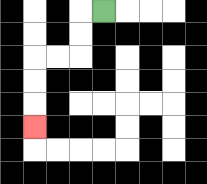{'start': '[4, 0]', 'end': '[1, 5]', 'path_directions': 'L,D,D,L,L,D,D,D', 'path_coordinates': '[[4, 0], [3, 0], [3, 1], [3, 2], [2, 2], [1, 2], [1, 3], [1, 4], [1, 5]]'}